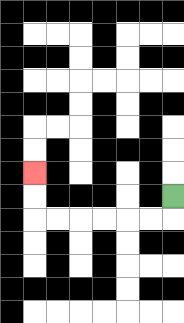{'start': '[7, 8]', 'end': '[1, 7]', 'path_directions': 'D,L,L,L,L,L,L,U,U', 'path_coordinates': '[[7, 8], [7, 9], [6, 9], [5, 9], [4, 9], [3, 9], [2, 9], [1, 9], [1, 8], [1, 7]]'}